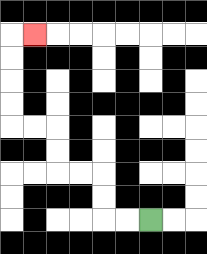{'start': '[6, 9]', 'end': '[1, 1]', 'path_directions': 'L,L,U,U,L,L,U,U,L,L,U,U,U,U,R', 'path_coordinates': '[[6, 9], [5, 9], [4, 9], [4, 8], [4, 7], [3, 7], [2, 7], [2, 6], [2, 5], [1, 5], [0, 5], [0, 4], [0, 3], [0, 2], [0, 1], [1, 1]]'}